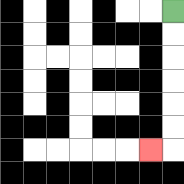{'start': '[7, 0]', 'end': '[6, 6]', 'path_directions': 'D,D,D,D,D,D,L', 'path_coordinates': '[[7, 0], [7, 1], [7, 2], [7, 3], [7, 4], [7, 5], [7, 6], [6, 6]]'}